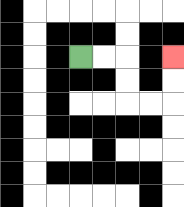{'start': '[3, 2]', 'end': '[7, 2]', 'path_directions': 'R,R,D,D,R,R,U,U', 'path_coordinates': '[[3, 2], [4, 2], [5, 2], [5, 3], [5, 4], [6, 4], [7, 4], [7, 3], [7, 2]]'}